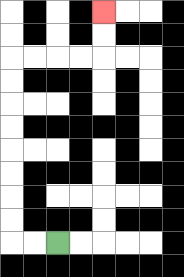{'start': '[2, 10]', 'end': '[4, 0]', 'path_directions': 'L,L,U,U,U,U,U,U,U,U,R,R,R,R,U,U', 'path_coordinates': '[[2, 10], [1, 10], [0, 10], [0, 9], [0, 8], [0, 7], [0, 6], [0, 5], [0, 4], [0, 3], [0, 2], [1, 2], [2, 2], [3, 2], [4, 2], [4, 1], [4, 0]]'}